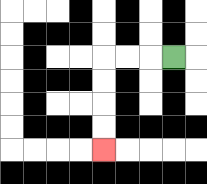{'start': '[7, 2]', 'end': '[4, 6]', 'path_directions': 'L,L,L,D,D,D,D', 'path_coordinates': '[[7, 2], [6, 2], [5, 2], [4, 2], [4, 3], [4, 4], [4, 5], [4, 6]]'}